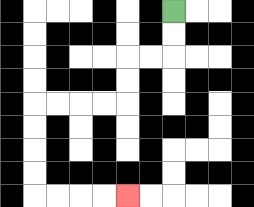{'start': '[7, 0]', 'end': '[5, 8]', 'path_directions': 'D,D,L,L,D,D,L,L,L,L,D,D,D,D,R,R,R,R', 'path_coordinates': '[[7, 0], [7, 1], [7, 2], [6, 2], [5, 2], [5, 3], [5, 4], [4, 4], [3, 4], [2, 4], [1, 4], [1, 5], [1, 6], [1, 7], [1, 8], [2, 8], [3, 8], [4, 8], [5, 8]]'}